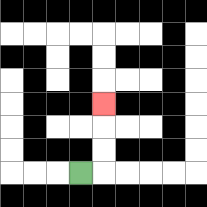{'start': '[3, 7]', 'end': '[4, 4]', 'path_directions': 'R,U,U,U', 'path_coordinates': '[[3, 7], [4, 7], [4, 6], [4, 5], [4, 4]]'}